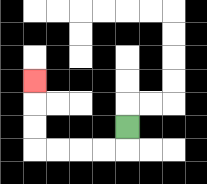{'start': '[5, 5]', 'end': '[1, 3]', 'path_directions': 'D,L,L,L,L,U,U,U', 'path_coordinates': '[[5, 5], [5, 6], [4, 6], [3, 6], [2, 6], [1, 6], [1, 5], [1, 4], [1, 3]]'}